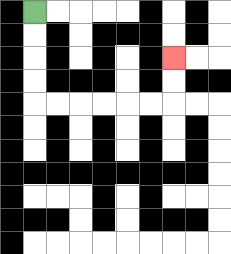{'start': '[1, 0]', 'end': '[7, 2]', 'path_directions': 'D,D,D,D,R,R,R,R,R,R,U,U', 'path_coordinates': '[[1, 0], [1, 1], [1, 2], [1, 3], [1, 4], [2, 4], [3, 4], [4, 4], [5, 4], [6, 4], [7, 4], [7, 3], [7, 2]]'}